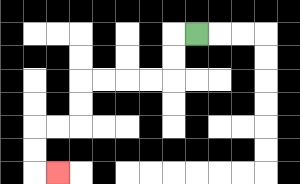{'start': '[8, 1]', 'end': '[2, 7]', 'path_directions': 'L,D,D,L,L,L,L,D,D,L,L,D,D,R', 'path_coordinates': '[[8, 1], [7, 1], [7, 2], [7, 3], [6, 3], [5, 3], [4, 3], [3, 3], [3, 4], [3, 5], [2, 5], [1, 5], [1, 6], [1, 7], [2, 7]]'}